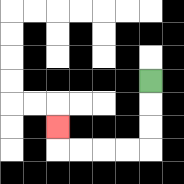{'start': '[6, 3]', 'end': '[2, 5]', 'path_directions': 'D,D,D,L,L,L,L,U', 'path_coordinates': '[[6, 3], [6, 4], [6, 5], [6, 6], [5, 6], [4, 6], [3, 6], [2, 6], [2, 5]]'}